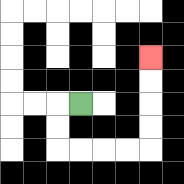{'start': '[3, 4]', 'end': '[6, 2]', 'path_directions': 'L,D,D,R,R,R,R,U,U,U,U', 'path_coordinates': '[[3, 4], [2, 4], [2, 5], [2, 6], [3, 6], [4, 6], [5, 6], [6, 6], [6, 5], [6, 4], [6, 3], [6, 2]]'}